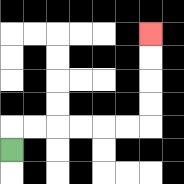{'start': '[0, 6]', 'end': '[6, 1]', 'path_directions': 'U,R,R,R,R,R,R,U,U,U,U', 'path_coordinates': '[[0, 6], [0, 5], [1, 5], [2, 5], [3, 5], [4, 5], [5, 5], [6, 5], [6, 4], [6, 3], [6, 2], [6, 1]]'}